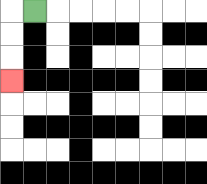{'start': '[1, 0]', 'end': '[0, 3]', 'path_directions': 'L,D,D,D', 'path_coordinates': '[[1, 0], [0, 0], [0, 1], [0, 2], [0, 3]]'}